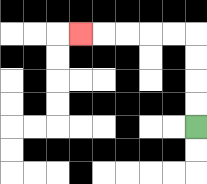{'start': '[8, 5]', 'end': '[3, 1]', 'path_directions': 'U,U,U,U,L,L,L,L,L', 'path_coordinates': '[[8, 5], [8, 4], [8, 3], [8, 2], [8, 1], [7, 1], [6, 1], [5, 1], [4, 1], [3, 1]]'}